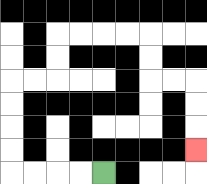{'start': '[4, 7]', 'end': '[8, 6]', 'path_directions': 'L,L,L,L,U,U,U,U,R,R,U,U,R,R,R,R,D,D,R,R,D,D,D', 'path_coordinates': '[[4, 7], [3, 7], [2, 7], [1, 7], [0, 7], [0, 6], [0, 5], [0, 4], [0, 3], [1, 3], [2, 3], [2, 2], [2, 1], [3, 1], [4, 1], [5, 1], [6, 1], [6, 2], [6, 3], [7, 3], [8, 3], [8, 4], [8, 5], [8, 6]]'}